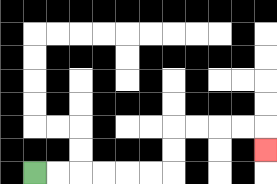{'start': '[1, 7]', 'end': '[11, 6]', 'path_directions': 'R,R,R,R,R,R,U,U,R,R,R,R,D', 'path_coordinates': '[[1, 7], [2, 7], [3, 7], [4, 7], [5, 7], [6, 7], [7, 7], [7, 6], [7, 5], [8, 5], [9, 5], [10, 5], [11, 5], [11, 6]]'}